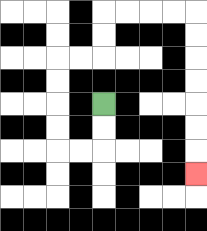{'start': '[4, 4]', 'end': '[8, 7]', 'path_directions': 'D,D,L,L,U,U,U,U,R,R,U,U,R,R,R,R,D,D,D,D,D,D,D', 'path_coordinates': '[[4, 4], [4, 5], [4, 6], [3, 6], [2, 6], [2, 5], [2, 4], [2, 3], [2, 2], [3, 2], [4, 2], [4, 1], [4, 0], [5, 0], [6, 0], [7, 0], [8, 0], [8, 1], [8, 2], [8, 3], [8, 4], [8, 5], [8, 6], [8, 7]]'}